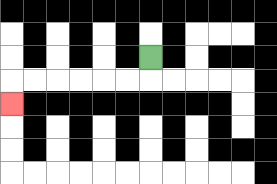{'start': '[6, 2]', 'end': '[0, 4]', 'path_directions': 'D,L,L,L,L,L,L,D', 'path_coordinates': '[[6, 2], [6, 3], [5, 3], [4, 3], [3, 3], [2, 3], [1, 3], [0, 3], [0, 4]]'}